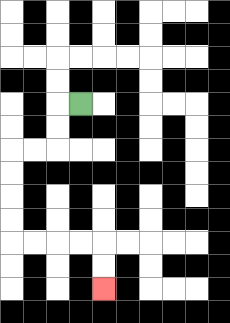{'start': '[3, 4]', 'end': '[4, 12]', 'path_directions': 'L,D,D,L,L,D,D,D,D,R,R,R,R,D,D', 'path_coordinates': '[[3, 4], [2, 4], [2, 5], [2, 6], [1, 6], [0, 6], [0, 7], [0, 8], [0, 9], [0, 10], [1, 10], [2, 10], [3, 10], [4, 10], [4, 11], [4, 12]]'}